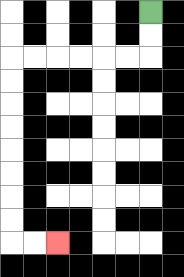{'start': '[6, 0]', 'end': '[2, 10]', 'path_directions': 'D,D,L,L,L,L,L,L,D,D,D,D,D,D,D,D,R,R', 'path_coordinates': '[[6, 0], [6, 1], [6, 2], [5, 2], [4, 2], [3, 2], [2, 2], [1, 2], [0, 2], [0, 3], [0, 4], [0, 5], [0, 6], [0, 7], [0, 8], [0, 9], [0, 10], [1, 10], [2, 10]]'}